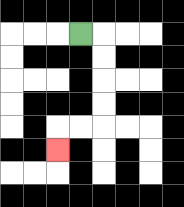{'start': '[3, 1]', 'end': '[2, 6]', 'path_directions': 'R,D,D,D,D,L,L,D', 'path_coordinates': '[[3, 1], [4, 1], [4, 2], [4, 3], [4, 4], [4, 5], [3, 5], [2, 5], [2, 6]]'}